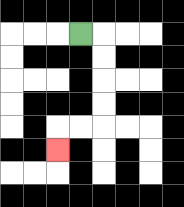{'start': '[3, 1]', 'end': '[2, 6]', 'path_directions': 'R,D,D,D,D,L,L,D', 'path_coordinates': '[[3, 1], [4, 1], [4, 2], [4, 3], [4, 4], [4, 5], [3, 5], [2, 5], [2, 6]]'}